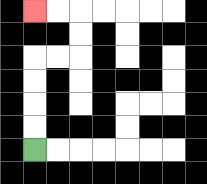{'start': '[1, 6]', 'end': '[1, 0]', 'path_directions': 'U,U,U,U,R,R,U,U,L,L', 'path_coordinates': '[[1, 6], [1, 5], [1, 4], [1, 3], [1, 2], [2, 2], [3, 2], [3, 1], [3, 0], [2, 0], [1, 0]]'}